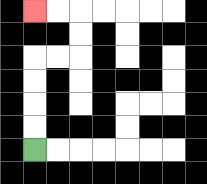{'start': '[1, 6]', 'end': '[1, 0]', 'path_directions': 'U,U,U,U,R,R,U,U,L,L', 'path_coordinates': '[[1, 6], [1, 5], [1, 4], [1, 3], [1, 2], [2, 2], [3, 2], [3, 1], [3, 0], [2, 0], [1, 0]]'}